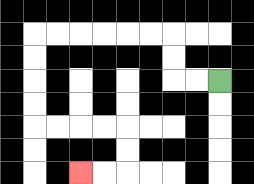{'start': '[9, 3]', 'end': '[3, 7]', 'path_directions': 'L,L,U,U,L,L,L,L,L,L,D,D,D,D,R,R,R,R,D,D,L,L', 'path_coordinates': '[[9, 3], [8, 3], [7, 3], [7, 2], [7, 1], [6, 1], [5, 1], [4, 1], [3, 1], [2, 1], [1, 1], [1, 2], [1, 3], [1, 4], [1, 5], [2, 5], [3, 5], [4, 5], [5, 5], [5, 6], [5, 7], [4, 7], [3, 7]]'}